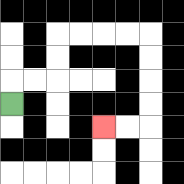{'start': '[0, 4]', 'end': '[4, 5]', 'path_directions': 'U,R,R,U,U,R,R,R,R,D,D,D,D,L,L', 'path_coordinates': '[[0, 4], [0, 3], [1, 3], [2, 3], [2, 2], [2, 1], [3, 1], [4, 1], [5, 1], [6, 1], [6, 2], [6, 3], [6, 4], [6, 5], [5, 5], [4, 5]]'}